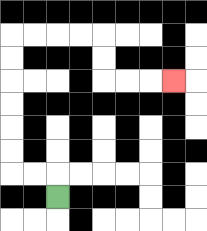{'start': '[2, 8]', 'end': '[7, 3]', 'path_directions': 'U,L,L,U,U,U,U,U,U,R,R,R,R,D,D,R,R,R', 'path_coordinates': '[[2, 8], [2, 7], [1, 7], [0, 7], [0, 6], [0, 5], [0, 4], [0, 3], [0, 2], [0, 1], [1, 1], [2, 1], [3, 1], [4, 1], [4, 2], [4, 3], [5, 3], [6, 3], [7, 3]]'}